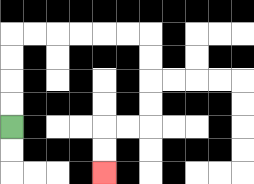{'start': '[0, 5]', 'end': '[4, 7]', 'path_directions': 'U,U,U,U,R,R,R,R,R,R,D,D,D,D,L,L,D,D', 'path_coordinates': '[[0, 5], [0, 4], [0, 3], [0, 2], [0, 1], [1, 1], [2, 1], [3, 1], [4, 1], [5, 1], [6, 1], [6, 2], [6, 3], [6, 4], [6, 5], [5, 5], [4, 5], [4, 6], [4, 7]]'}